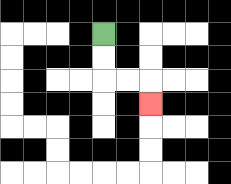{'start': '[4, 1]', 'end': '[6, 4]', 'path_directions': 'D,D,R,R,D', 'path_coordinates': '[[4, 1], [4, 2], [4, 3], [5, 3], [6, 3], [6, 4]]'}